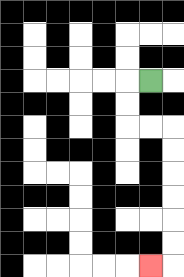{'start': '[6, 3]', 'end': '[6, 11]', 'path_directions': 'L,D,D,R,R,D,D,D,D,D,D,L', 'path_coordinates': '[[6, 3], [5, 3], [5, 4], [5, 5], [6, 5], [7, 5], [7, 6], [7, 7], [7, 8], [7, 9], [7, 10], [7, 11], [6, 11]]'}